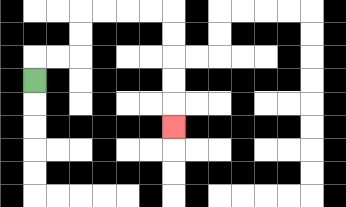{'start': '[1, 3]', 'end': '[7, 5]', 'path_directions': 'U,R,R,U,U,R,R,R,R,D,D,D,D,D', 'path_coordinates': '[[1, 3], [1, 2], [2, 2], [3, 2], [3, 1], [3, 0], [4, 0], [5, 0], [6, 0], [7, 0], [7, 1], [7, 2], [7, 3], [7, 4], [7, 5]]'}